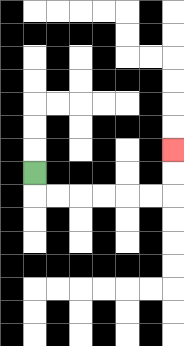{'start': '[1, 7]', 'end': '[7, 6]', 'path_directions': 'D,R,R,R,R,R,R,U,U', 'path_coordinates': '[[1, 7], [1, 8], [2, 8], [3, 8], [4, 8], [5, 8], [6, 8], [7, 8], [7, 7], [7, 6]]'}